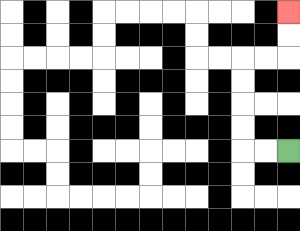{'start': '[12, 6]', 'end': '[12, 0]', 'path_directions': 'L,L,U,U,U,U,R,R,U,U', 'path_coordinates': '[[12, 6], [11, 6], [10, 6], [10, 5], [10, 4], [10, 3], [10, 2], [11, 2], [12, 2], [12, 1], [12, 0]]'}